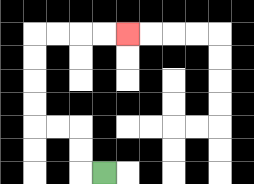{'start': '[4, 7]', 'end': '[5, 1]', 'path_directions': 'L,U,U,L,L,U,U,U,U,R,R,R,R', 'path_coordinates': '[[4, 7], [3, 7], [3, 6], [3, 5], [2, 5], [1, 5], [1, 4], [1, 3], [1, 2], [1, 1], [2, 1], [3, 1], [4, 1], [5, 1]]'}